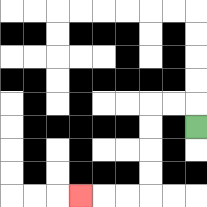{'start': '[8, 5]', 'end': '[3, 8]', 'path_directions': 'U,L,L,D,D,D,D,L,L,L', 'path_coordinates': '[[8, 5], [8, 4], [7, 4], [6, 4], [6, 5], [6, 6], [6, 7], [6, 8], [5, 8], [4, 8], [3, 8]]'}